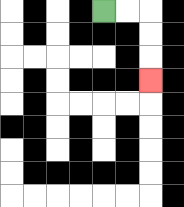{'start': '[4, 0]', 'end': '[6, 3]', 'path_directions': 'R,R,D,D,D', 'path_coordinates': '[[4, 0], [5, 0], [6, 0], [6, 1], [6, 2], [6, 3]]'}